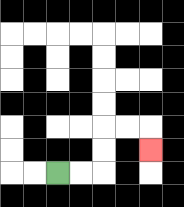{'start': '[2, 7]', 'end': '[6, 6]', 'path_directions': 'R,R,U,U,R,R,D', 'path_coordinates': '[[2, 7], [3, 7], [4, 7], [4, 6], [4, 5], [5, 5], [6, 5], [6, 6]]'}